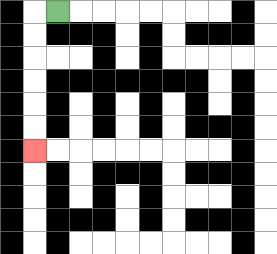{'start': '[2, 0]', 'end': '[1, 6]', 'path_directions': 'L,D,D,D,D,D,D', 'path_coordinates': '[[2, 0], [1, 0], [1, 1], [1, 2], [1, 3], [1, 4], [1, 5], [1, 6]]'}